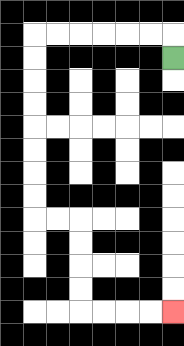{'start': '[7, 2]', 'end': '[7, 13]', 'path_directions': 'U,L,L,L,L,L,L,D,D,D,D,D,D,D,D,R,R,D,D,D,D,R,R,R,R', 'path_coordinates': '[[7, 2], [7, 1], [6, 1], [5, 1], [4, 1], [3, 1], [2, 1], [1, 1], [1, 2], [1, 3], [1, 4], [1, 5], [1, 6], [1, 7], [1, 8], [1, 9], [2, 9], [3, 9], [3, 10], [3, 11], [3, 12], [3, 13], [4, 13], [5, 13], [6, 13], [7, 13]]'}